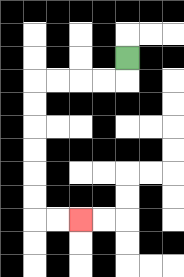{'start': '[5, 2]', 'end': '[3, 9]', 'path_directions': 'D,L,L,L,L,D,D,D,D,D,D,R,R', 'path_coordinates': '[[5, 2], [5, 3], [4, 3], [3, 3], [2, 3], [1, 3], [1, 4], [1, 5], [1, 6], [1, 7], [1, 8], [1, 9], [2, 9], [3, 9]]'}